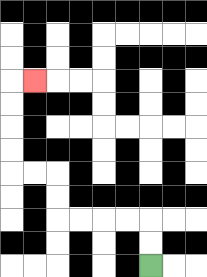{'start': '[6, 11]', 'end': '[1, 3]', 'path_directions': 'U,U,L,L,L,L,U,U,L,L,U,U,U,U,R', 'path_coordinates': '[[6, 11], [6, 10], [6, 9], [5, 9], [4, 9], [3, 9], [2, 9], [2, 8], [2, 7], [1, 7], [0, 7], [0, 6], [0, 5], [0, 4], [0, 3], [1, 3]]'}